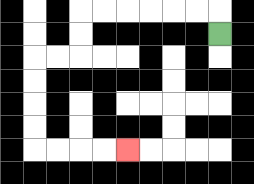{'start': '[9, 1]', 'end': '[5, 6]', 'path_directions': 'U,L,L,L,L,L,L,D,D,L,L,D,D,D,D,R,R,R,R', 'path_coordinates': '[[9, 1], [9, 0], [8, 0], [7, 0], [6, 0], [5, 0], [4, 0], [3, 0], [3, 1], [3, 2], [2, 2], [1, 2], [1, 3], [1, 4], [1, 5], [1, 6], [2, 6], [3, 6], [4, 6], [5, 6]]'}